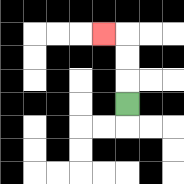{'start': '[5, 4]', 'end': '[4, 1]', 'path_directions': 'U,U,U,L', 'path_coordinates': '[[5, 4], [5, 3], [5, 2], [5, 1], [4, 1]]'}